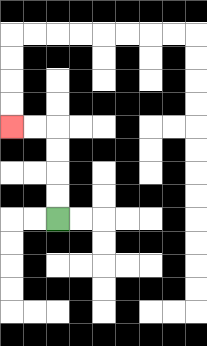{'start': '[2, 9]', 'end': '[0, 5]', 'path_directions': 'U,U,U,U,L,L', 'path_coordinates': '[[2, 9], [2, 8], [2, 7], [2, 6], [2, 5], [1, 5], [0, 5]]'}